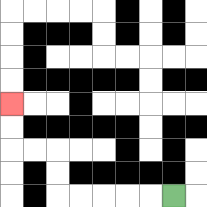{'start': '[7, 8]', 'end': '[0, 4]', 'path_directions': 'L,L,L,L,L,U,U,L,L,U,U', 'path_coordinates': '[[7, 8], [6, 8], [5, 8], [4, 8], [3, 8], [2, 8], [2, 7], [2, 6], [1, 6], [0, 6], [0, 5], [0, 4]]'}